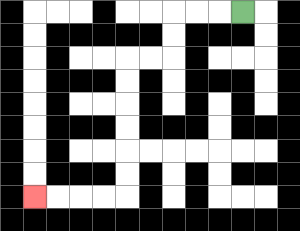{'start': '[10, 0]', 'end': '[1, 8]', 'path_directions': 'L,L,L,D,D,L,L,D,D,D,D,D,D,L,L,L,L', 'path_coordinates': '[[10, 0], [9, 0], [8, 0], [7, 0], [7, 1], [7, 2], [6, 2], [5, 2], [5, 3], [5, 4], [5, 5], [5, 6], [5, 7], [5, 8], [4, 8], [3, 8], [2, 8], [1, 8]]'}